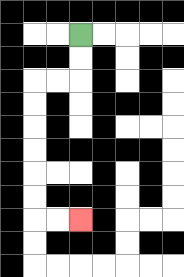{'start': '[3, 1]', 'end': '[3, 9]', 'path_directions': 'D,D,L,L,D,D,D,D,D,D,R,R', 'path_coordinates': '[[3, 1], [3, 2], [3, 3], [2, 3], [1, 3], [1, 4], [1, 5], [1, 6], [1, 7], [1, 8], [1, 9], [2, 9], [3, 9]]'}